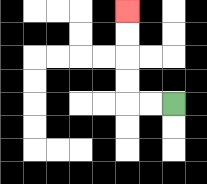{'start': '[7, 4]', 'end': '[5, 0]', 'path_directions': 'L,L,U,U,U,U', 'path_coordinates': '[[7, 4], [6, 4], [5, 4], [5, 3], [5, 2], [5, 1], [5, 0]]'}